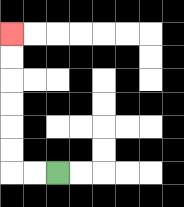{'start': '[2, 7]', 'end': '[0, 1]', 'path_directions': 'L,L,U,U,U,U,U,U', 'path_coordinates': '[[2, 7], [1, 7], [0, 7], [0, 6], [0, 5], [0, 4], [0, 3], [0, 2], [0, 1]]'}